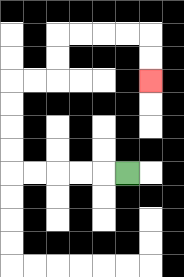{'start': '[5, 7]', 'end': '[6, 3]', 'path_directions': 'L,L,L,L,L,U,U,U,U,R,R,U,U,R,R,R,R,D,D', 'path_coordinates': '[[5, 7], [4, 7], [3, 7], [2, 7], [1, 7], [0, 7], [0, 6], [0, 5], [0, 4], [0, 3], [1, 3], [2, 3], [2, 2], [2, 1], [3, 1], [4, 1], [5, 1], [6, 1], [6, 2], [6, 3]]'}